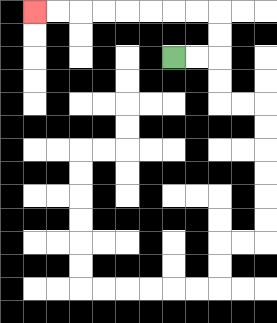{'start': '[7, 2]', 'end': '[1, 0]', 'path_directions': 'R,R,U,U,L,L,L,L,L,L,L,L', 'path_coordinates': '[[7, 2], [8, 2], [9, 2], [9, 1], [9, 0], [8, 0], [7, 0], [6, 0], [5, 0], [4, 0], [3, 0], [2, 0], [1, 0]]'}